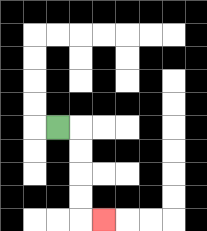{'start': '[2, 5]', 'end': '[4, 9]', 'path_directions': 'R,D,D,D,D,R', 'path_coordinates': '[[2, 5], [3, 5], [3, 6], [3, 7], [3, 8], [3, 9], [4, 9]]'}